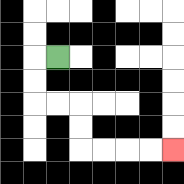{'start': '[2, 2]', 'end': '[7, 6]', 'path_directions': 'L,D,D,R,R,D,D,R,R,R,R', 'path_coordinates': '[[2, 2], [1, 2], [1, 3], [1, 4], [2, 4], [3, 4], [3, 5], [3, 6], [4, 6], [5, 6], [6, 6], [7, 6]]'}